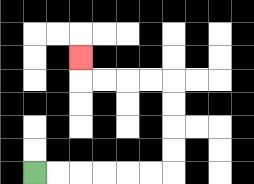{'start': '[1, 7]', 'end': '[3, 2]', 'path_directions': 'R,R,R,R,R,R,U,U,U,U,L,L,L,L,U', 'path_coordinates': '[[1, 7], [2, 7], [3, 7], [4, 7], [5, 7], [6, 7], [7, 7], [7, 6], [7, 5], [7, 4], [7, 3], [6, 3], [5, 3], [4, 3], [3, 3], [3, 2]]'}